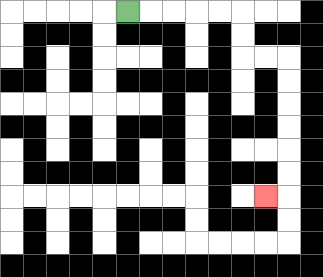{'start': '[5, 0]', 'end': '[11, 8]', 'path_directions': 'R,R,R,R,R,D,D,R,R,D,D,D,D,D,D,L', 'path_coordinates': '[[5, 0], [6, 0], [7, 0], [8, 0], [9, 0], [10, 0], [10, 1], [10, 2], [11, 2], [12, 2], [12, 3], [12, 4], [12, 5], [12, 6], [12, 7], [12, 8], [11, 8]]'}